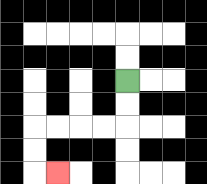{'start': '[5, 3]', 'end': '[2, 7]', 'path_directions': 'D,D,L,L,L,L,D,D,R', 'path_coordinates': '[[5, 3], [5, 4], [5, 5], [4, 5], [3, 5], [2, 5], [1, 5], [1, 6], [1, 7], [2, 7]]'}